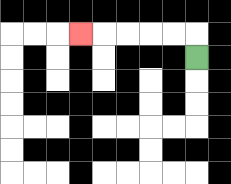{'start': '[8, 2]', 'end': '[3, 1]', 'path_directions': 'U,L,L,L,L,L', 'path_coordinates': '[[8, 2], [8, 1], [7, 1], [6, 1], [5, 1], [4, 1], [3, 1]]'}